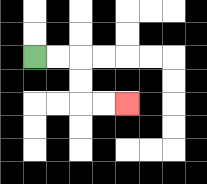{'start': '[1, 2]', 'end': '[5, 4]', 'path_directions': 'R,R,D,D,R,R', 'path_coordinates': '[[1, 2], [2, 2], [3, 2], [3, 3], [3, 4], [4, 4], [5, 4]]'}